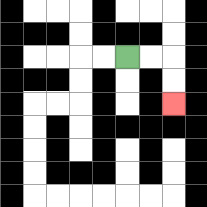{'start': '[5, 2]', 'end': '[7, 4]', 'path_directions': 'R,R,D,D', 'path_coordinates': '[[5, 2], [6, 2], [7, 2], [7, 3], [7, 4]]'}